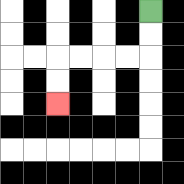{'start': '[6, 0]', 'end': '[2, 4]', 'path_directions': 'D,D,L,L,L,L,D,D', 'path_coordinates': '[[6, 0], [6, 1], [6, 2], [5, 2], [4, 2], [3, 2], [2, 2], [2, 3], [2, 4]]'}